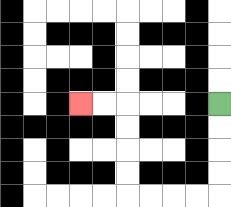{'start': '[9, 4]', 'end': '[3, 4]', 'path_directions': 'D,D,D,D,L,L,L,L,U,U,U,U,L,L', 'path_coordinates': '[[9, 4], [9, 5], [9, 6], [9, 7], [9, 8], [8, 8], [7, 8], [6, 8], [5, 8], [5, 7], [5, 6], [5, 5], [5, 4], [4, 4], [3, 4]]'}